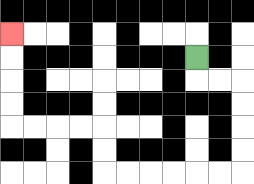{'start': '[8, 2]', 'end': '[0, 1]', 'path_directions': 'D,R,R,D,D,D,D,L,L,L,L,L,L,U,U,L,L,L,L,U,U,U,U', 'path_coordinates': '[[8, 2], [8, 3], [9, 3], [10, 3], [10, 4], [10, 5], [10, 6], [10, 7], [9, 7], [8, 7], [7, 7], [6, 7], [5, 7], [4, 7], [4, 6], [4, 5], [3, 5], [2, 5], [1, 5], [0, 5], [0, 4], [0, 3], [0, 2], [0, 1]]'}